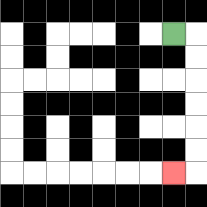{'start': '[7, 1]', 'end': '[7, 7]', 'path_directions': 'R,D,D,D,D,D,D,L', 'path_coordinates': '[[7, 1], [8, 1], [8, 2], [8, 3], [8, 4], [8, 5], [8, 6], [8, 7], [7, 7]]'}